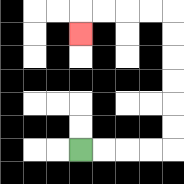{'start': '[3, 6]', 'end': '[3, 1]', 'path_directions': 'R,R,R,R,U,U,U,U,U,U,L,L,L,L,D', 'path_coordinates': '[[3, 6], [4, 6], [5, 6], [6, 6], [7, 6], [7, 5], [7, 4], [7, 3], [7, 2], [7, 1], [7, 0], [6, 0], [5, 0], [4, 0], [3, 0], [3, 1]]'}